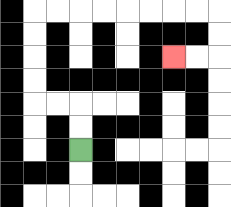{'start': '[3, 6]', 'end': '[7, 2]', 'path_directions': 'U,U,L,L,U,U,U,U,R,R,R,R,R,R,R,R,D,D,L,L', 'path_coordinates': '[[3, 6], [3, 5], [3, 4], [2, 4], [1, 4], [1, 3], [1, 2], [1, 1], [1, 0], [2, 0], [3, 0], [4, 0], [5, 0], [6, 0], [7, 0], [8, 0], [9, 0], [9, 1], [9, 2], [8, 2], [7, 2]]'}